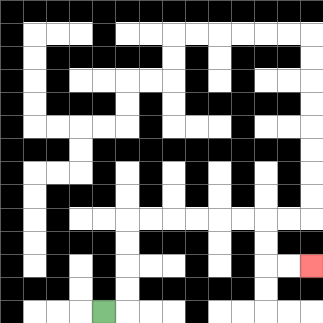{'start': '[4, 13]', 'end': '[13, 11]', 'path_directions': 'R,U,U,U,U,R,R,R,R,R,R,D,D,R,R', 'path_coordinates': '[[4, 13], [5, 13], [5, 12], [5, 11], [5, 10], [5, 9], [6, 9], [7, 9], [8, 9], [9, 9], [10, 9], [11, 9], [11, 10], [11, 11], [12, 11], [13, 11]]'}